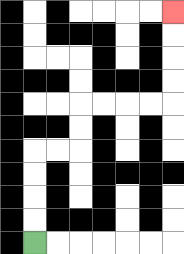{'start': '[1, 10]', 'end': '[7, 0]', 'path_directions': 'U,U,U,U,R,R,U,U,R,R,R,R,U,U,U,U', 'path_coordinates': '[[1, 10], [1, 9], [1, 8], [1, 7], [1, 6], [2, 6], [3, 6], [3, 5], [3, 4], [4, 4], [5, 4], [6, 4], [7, 4], [7, 3], [7, 2], [7, 1], [7, 0]]'}